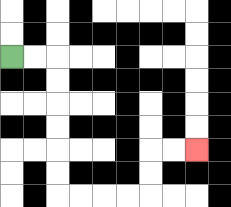{'start': '[0, 2]', 'end': '[8, 6]', 'path_directions': 'R,R,D,D,D,D,D,D,R,R,R,R,U,U,R,R', 'path_coordinates': '[[0, 2], [1, 2], [2, 2], [2, 3], [2, 4], [2, 5], [2, 6], [2, 7], [2, 8], [3, 8], [4, 8], [5, 8], [6, 8], [6, 7], [6, 6], [7, 6], [8, 6]]'}